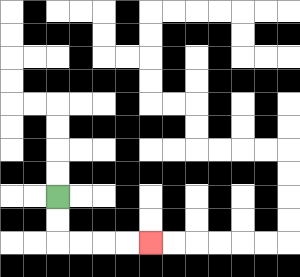{'start': '[2, 8]', 'end': '[6, 10]', 'path_directions': 'D,D,R,R,R,R', 'path_coordinates': '[[2, 8], [2, 9], [2, 10], [3, 10], [4, 10], [5, 10], [6, 10]]'}